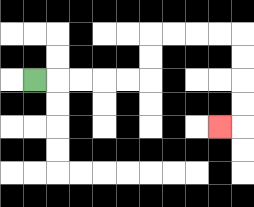{'start': '[1, 3]', 'end': '[9, 5]', 'path_directions': 'R,R,R,R,R,U,U,R,R,R,R,D,D,D,D,L', 'path_coordinates': '[[1, 3], [2, 3], [3, 3], [4, 3], [5, 3], [6, 3], [6, 2], [6, 1], [7, 1], [8, 1], [9, 1], [10, 1], [10, 2], [10, 3], [10, 4], [10, 5], [9, 5]]'}